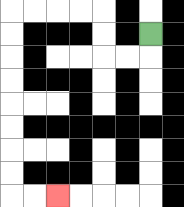{'start': '[6, 1]', 'end': '[2, 8]', 'path_directions': 'D,L,L,U,U,L,L,L,L,D,D,D,D,D,D,D,D,R,R', 'path_coordinates': '[[6, 1], [6, 2], [5, 2], [4, 2], [4, 1], [4, 0], [3, 0], [2, 0], [1, 0], [0, 0], [0, 1], [0, 2], [0, 3], [0, 4], [0, 5], [0, 6], [0, 7], [0, 8], [1, 8], [2, 8]]'}